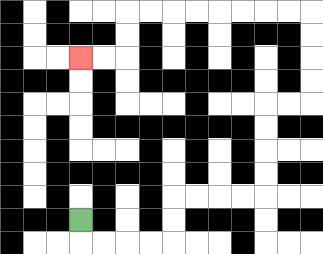{'start': '[3, 9]', 'end': '[3, 2]', 'path_directions': 'D,R,R,R,R,U,U,R,R,R,R,U,U,U,U,R,R,U,U,U,U,L,L,L,L,L,L,L,L,D,D,L,L', 'path_coordinates': '[[3, 9], [3, 10], [4, 10], [5, 10], [6, 10], [7, 10], [7, 9], [7, 8], [8, 8], [9, 8], [10, 8], [11, 8], [11, 7], [11, 6], [11, 5], [11, 4], [12, 4], [13, 4], [13, 3], [13, 2], [13, 1], [13, 0], [12, 0], [11, 0], [10, 0], [9, 0], [8, 0], [7, 0], [6, 0], [5, 0], [5, 1], [5, 2], [4, 2], [3, 2]]'}